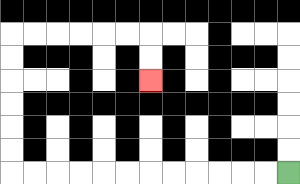{'start': '[12, 7]', 'end': '[6, 3]', 'path_directions': 'L,L,L,L,L,L,L,L,L,L,L,L,U,U,U,U,U,U,R,R,R,R,R,R,D,D', 'path_coordinates': '[[12, 7], [11, 7], [10, 7], [9, 7], [8, 7], [7, 7], [6, 7], [5, 7], [4, 7], [3, 7], [2, 7], [1, 7], [0, 7], [0, 6], [0, 5], [0, 4], [0, 3], [0, 2], [0, 1], [1, 1], [2, 1], [3, 1], [4, 1], [5, 1], [6, 1], [6, 2], [6, 3]]'}